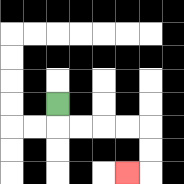{'start': '[2, 4]', 'end': '[5, 7]', 'path_directions': 'D,R,R,R,R,D,D,L', 'path_coordinates': '[[2, 4], [2, 5], [3, 5], [4, 5], [5, 5], [6, 5], [6, 6], [6, 7], [5, 7]]'}